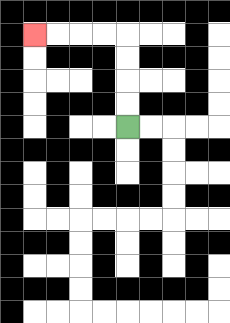{'start': '[5, 5]', 'end': '[1, 1]', 'path_directions': 'U,U,U,U,L,L,L,L', 'path_coordinates': '[[5, 5], [5, 4], [5, 3], [5, 2], [5, 1], [4, 1], [3, 1], [2, 1], [1, 1]]'}